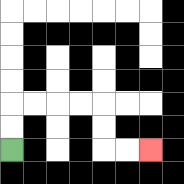{'start': '[0, 6]', 'end': '[6, 6]', 'path_directions': 'U,U,R,R,R,R,D,D,R,R', 'path_coordinates': '[[0, 6], [0, 5], [0, 4], [1, 4], [2, 4], [3, 4], [4, 4], [4, 5], [4, 6], [5, 6], [6, 6]]'}